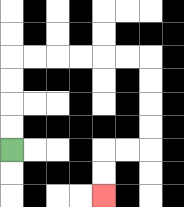{'start': '[0, 6]', 'end': '[4, 8]', 'path_directions': 'U,U,U,U,R,R,R,R,R,R,D,D,D,D,L,L,D,D', 'path_coordinates': '[[0, 6], [0, 5], [0, 4], [0, 3], [0, 2], [1, 2], [2, 2], [3, 2], [4, 2], [5, 2], [6, 2], [6, 3], [6, 4], [6, 5], [6, 6], [5, 6], [4, 6], [4, 7], [4, 8]]'}